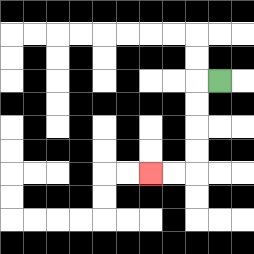{'start': '[9, 3]', 'end': '[6, 7]', 'path_directions': 'L,D,D,D,D,L,L', 'path_coordinates': '[[9, 3], [8, 3], [8, 4], [8, 5], [8, 6], [8, 7], [7, 7], [6, 7]]'}